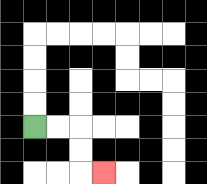{'start': '[1, 5]', 'end': '[4, 7]', 'path_directions': 'R,R,D,D,R', 'path_coordinates': '[[1, 5], [2, 5], [3, 5], [3, 6], [3, 7], [4, 7]]'}